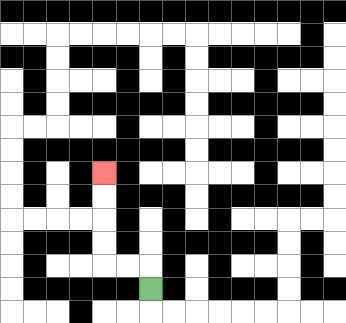{'start': '[6, 12]', 'end': '[4, 7]', 'path_directions': 'U,L,L,U,U,U,U', 'path_coordinates': '[[6, 12], [6, 11], [5, 11], [4, 11], [4, 10], [4, 9], [4, 8], [4, 7]]'}